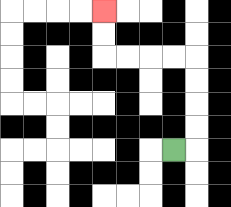{'start': '[7, 6]', 'end': '[4, 0]', 'path_directions': 'R,U,U,U,U,L,L,L,L,U,U', 'path_coordinates': '[[7, 6], [8, 6], [8, 5], [8, 4], [8, 3], [8, 2], [7, 2], [6, 2], [5, 2], [4, 2], [4, 1], [4, 0]]'}